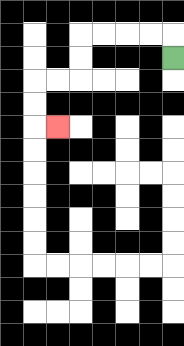{'start': '[7, 2]', 'end': '[2, 5]', 'path_directions': 'U,L,L,L,L,D,D,L,L,D,D,R', 'path_coordinates': '[[7, 2], [7, 1], [6, 1], [5, 1], [4, 1], [3, 1], [3, 2], [3, 3], [2, 3], [1, 3], [1, 4], [1, 5], [2, 5]]'}